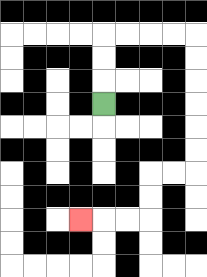{'start': '[4, 4]', 'end': '[3, 9]', 'path_directions': 'U,U,U,R,R,R,R,D,D,D,D,D,D,L,L,D,D,L,L,L', 'path_coordinates': '[[4, 4], [4, 3], [4, 2], [4, 1], [5, 1], [6, 1], [7, 1], [8, 1], [8, 2], [8, 3], [8, 4], [8, 5], [8, 6], [8, 7], [7, 7], [6, 7], [6, 8], [6, 9], [5, 9], [4, 9], [3, 9]]'}